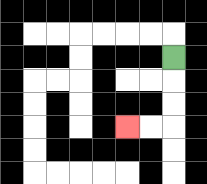{'start': '[7, 2]', 'end': '[5, 5]', 'path_directions': 'D,D,D,L,L', 'path_coordinates': '[[7, 2], [7, 3], [7, 4], [7, 5], [6, 5], [5, 5]]'}